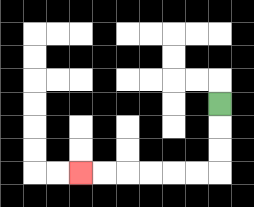{'start': '[9, 4]', 'end': '[3, 7]', 'path_directions': 'D,D,D,L,L,L,L,L,L', 'path_coordinates': '[[9, 4], [9, 5], [9, 6], [9, 7], [8, 7], [7, 7], [6, 7], [5, 7], [4, 7], [3, 7]]'}